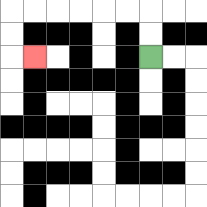{'start': '[6, 2]', 'end': '[1, 2]', 'path_directions': 'U,U,L,L,L,L,L,L,D,D,R', 'path_coordinates': '[[6, 2], [6, 1], [6, 0], [5, 0], [4, 0], [3, 0], [2, 0], [1, 0], [0, 0], [0, 1], [0, 2], [1, 2]]'}